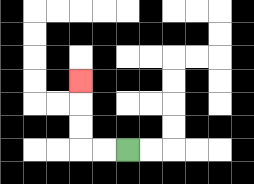{'start': '[5, 6]', 'end': '[3, 3]', 'path_directions': 'L,L,U,U,U', 'path_coordinates': '[[5, 6], [4, 6], [3, 6], [3, 5], [3, 4], [3, 3]]'}